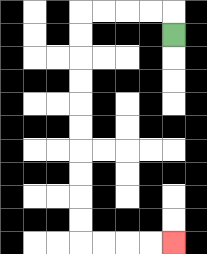{'start': '[7, 1]', 'end': '[7, 10]', 'path_directions': 'U,L,L,L,L,D,D,D,D,D,D,D,D,D,D,R,R,R,R', 'path_coordinates': '[[7, 1], [7, 0], [6, 0], [5, 0], [4, 0], [3, 0], [3, 1], [3, 2], [3, 3], [3, 4], [3, 5], [3, 6], [3, 7], [3, 8], [3, 9], [3, 10], [4, 10], [5, 10], [6, 10], [7, 10]]'}